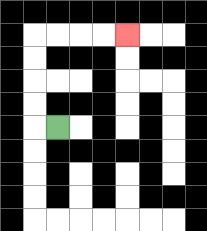{'start': '[2, 5]', 'end': '[5, 1]', 'path_directions': 'L,U,U,U,U,R,R,R,R', 'path_coordinates': '[[2, 5], [1, 5], [1, 4], [1, 3], [1, 2], [1, 1], [2, 1], [3, 1], [4, 1], [5, 1]]'}